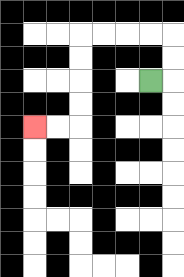{'start': '[6, 3]', 'end': '[1, 5]', 'path_directions': 'R,U,U,L,L,L,L,D,D,D,D,L,L', 'path_coordinates': '[[6, 3], [7, 3], [7, 2], [7, 1], [6, 1], [5, 1], [4, 1], [3, 1], [3, 2], [3, 3], [3, 4], [3, 5], [2, 5], [1, 5]]'}